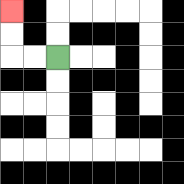{'start': '[2, 2]', 'end': '[0, 0]', 'path_directions': 'L,L,U,U', 'path_coordinates': '[[2, 2], [1, 2], [0, 2], [0, 1], [0, 0]]'}